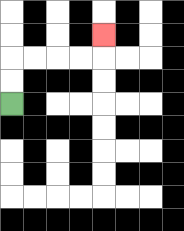{'start': '[0, 4]', 'end': '[4, 1]', 'path_directions': 'U,U,R,R,R,R,U', 'path_coordinates': '[[0, 4], [0, 3], [0, 2], [1, 2], [2, 2], [3, 2], [4, 2], [4, 1]]'}